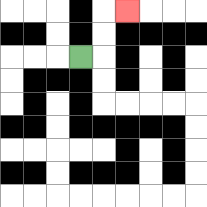{'start': '[3, 2]', 'end': '[5, 0]', 'path_directions': 'R,U,U,R', 'path_coordinates': '[[3, 2], [4, 2], [4, 1], [4, 0], [5, 0]]'}